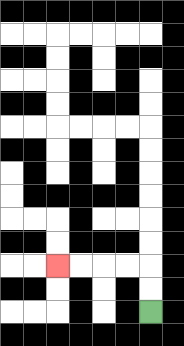{'start': '[6, 13]', 'end': '[2, 11]', 'path_directions': 'U,U,L,L,L,L', 'path_coordinates': '[[6, 13], [6, 12], [6, 11], [5, 11], [4, 11], [3, 11], [2, 11]]'}